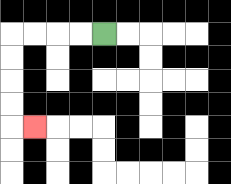{'start': '[4, 1]', 'end': '[1, 5]', 'path_directions': 'L,L,L,L,D,D,D,D,R', 'path_coordinates': '[[4, 1], [3, 1], [2, 1], [1, 1], [0, 1], [0, 2], [0, 3], [0, 4], [0, 5], [1, 5]]'}